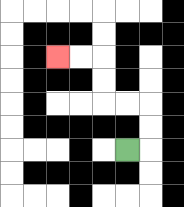{'start': '[5, 6]', 'end': '[2, 2]', 'path_directions': 'R,U,U,L,L,U,U,L,L', 'path_coordinates': '[[5, 6], [6, 6], [6, 5], [6, 4], [5, 4], [4, 4], [4, 3], [4, 2], [3, 2], [2, 2]]'}